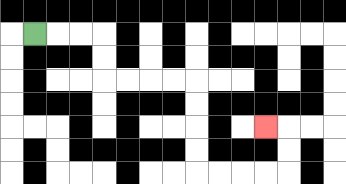{'start': '[1, 1]', 'end': '[11, 5]', 'path_directions': 'R,R,R,D,D,R,R,R,R,D,D,D,D,R,R,R,R,U,U,L', 'path_coordinates': '[[1, 1], [2, 1], [3, 1], [4, 1], [4, 2], [4, 3], [5, 3], [6, 3], [7, 3], [8, 3], [8, 4], [8, 5], [8, 6], [8, 7], [9, 7], [10, 7], [11, 7], [12, 7], [12, 6], [12, 5], [11, 5]]'}